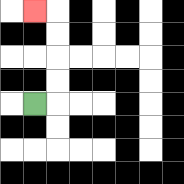{'start': '[1, 4]', 'end': '[1, 0]', 'path_directions': 'R,U,U,U,U,L', 'path_coordinates': '[[1, 4], [2, 4], [2, 3], [2, 2], [2, 1], [2, 0], [1, 0]]'}